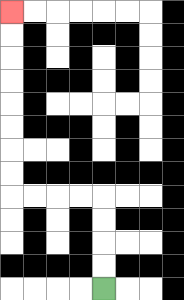{'start': '[4, 12]', 'end': '[0, 0]', 'path_directions': 'U,U,U,U,L,L,L,L,U,U,U,U,U,U,U,U', 'path_coordinates': '[[4, 12], [4, 11], [4, 10], [4, 9], [4, 8], [3, 8], [2, 8], [1, 8], [0, 8], [0, 7], [0, 6], [0, 5], [0, 4], [0, 3], [0, 2], [0, 1], [0, 0]]'}